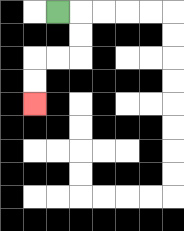{'start': '[2, 0]', 'end': '[1, 4]', 'path_directions': 'R,D,D,L,L,D,D', 'path_coordinates': '[[2, 0], [3, 0], [3, 1], [3, 2], [2, 2], [1, 2], [1, 3], [1, 4]]'}